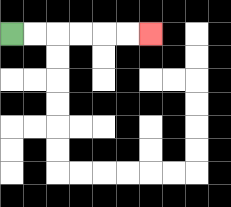{'start': '[0, 1]', 'end': '[6, 1]', 'path_directions': 'R,R,R,R,R,R', 'path_coordinates': '[[0, 1], [1, 1], [2, 1], [3, 1], [4, 1], [5, 1], [6, 1]]'}